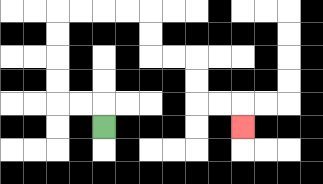{'start': '[4, 5]', 'end': '[10, 5]', 'path_directions': 'U,L,L,U,U,U,U,R,R,R,R,D,D,R,R,D,D,R,R,D', 'path_coordinates': '[[4, 5], [4, 4], [3, 4], [2, 4], [2, 3], [2, 2], [2, 1], [2, 0], [3, 0], [4, 0], [5, 0], [6, 0], [6, 1], [6, 2], [7, 2], [8, 2], [8, 3], [8, 4], [9, 4], [10, 4], [10, 5]]'}